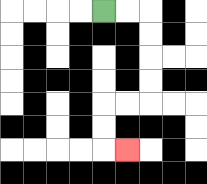{'start': '[4, 0]', 'end': '[5, 6]', 'path_directions': 'R,R,D,D,D,D,L,L,D,D,R', 'path_coordinates': '[[4, 0], [5, 0], [6, 0], [6, 1], [6, 2], [6, 3], [6, 4], [5, 4], [4, 4], [4, 5], [4, 6], [5, 6]]'}